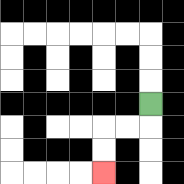{'start': '[6, 4]', 'end': '[4, 7]', 'path_directions': 'D,L,L,D,D', 'path_coordinates': '[[6, 4], [6, 5], [5, 5], [4, 5], [4, 6], [4, 7]]'}